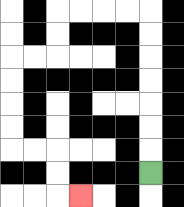{'start': '[6, 7]', 'end': '[3, 8]', 'path_directions': 'U,U,U,U,U,U,U,L,L,L,L,D,D,L,L,D,D,D,D,R,R,D,D,R', 'path_coordinates': '[[6, 7], [6, 6], [6, 5], [6, 4], [6, 3], [6, 2], [6, 1], [6, 0], [5, 0], [4, 0], [3, 0], [2, 0], [2, 1], [2, 2], [1, 2], [0, 2], [0, 3], [0, 4], [0, 5], [0, 6], [1, 6], [2, 6], [2, 7], [2, 8], [3, 8]]'}